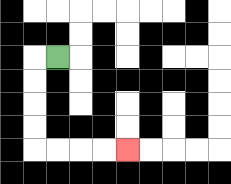{'start': '[2, 2]', 'end': '[5, 6]', 'path_directions': 'L,D,D,D,D,R,R,R,R', 'path_coordinates': '[[2, 2], [1, 2], [1, 3], [1, 4], [1, 5], [1, 6], [2, 6], [3, 6], [4, 6], [5, 6]]'}